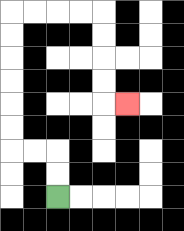{'start': '[2, 8]', 'end': '[5, 4]', 'path_directions': 'U,U,L,L,U,U,U,U,U,U,R,R,R,R,D,D,D,D,R', 'path_coordinates': '[[2, 8], [2, 7], [2, 6], [1, 6], [0, 6], [0, 5], [0, 4], [0, 3], [0, 2], [0, 1], [0, 0], [1, 0], [2, 0], [3, 0], [4, 0], [4, 1], [4, 2], [4, 3], [4, 4], [5, 4]]'}